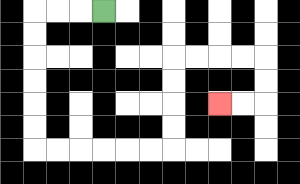{'start': '[4, 0]', 'end': '[9, 4]', 'path_directions': 'L,L,L,D,D,D,D,D,D,R,R,R,R,R,R,U,U,U,U,R,R,R,R,D,D,L,L', 'path_coordinates': '[[4, 0], [3, 0], [2, 0], [1, 0], [1, 1], [1, 2], [1, 3], [1, 4], [1, 5], [1, 6], [2, 6], [3, 6], [4, 6], [5, 6], [6, 6], [7, 6], [7, 5], [7, 4], [7, 3], [7, 2], [8, 2], [9, 2], [10, 2], [11, 2], [11, 3], [11, 4], [10, 4], [9, 4]]'}